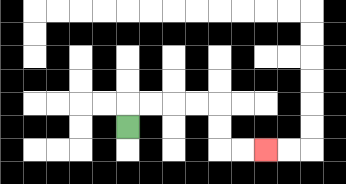{'start': '[5, 5]', 'end': '[11, 6]', 'path_directions': 'U,R,R,R,R,D,D,R,R', 'path_coordinates': '[[5, 5], [5, 4], [6, 4], [7, 4], [8, 4], [9, 4], [9, 5], [9, 6], [10, 6], [11, 6]]'}